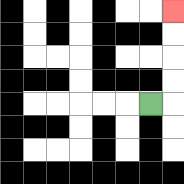{'start': '[6, 4]', 'end': '[7, 0]', 'path_directions': 'R,U,U,U,U', 'path_coordinates': '[[6, 4], [7, 4], [7, 3], [7, 2], [7, 1], [7, 0]]'}